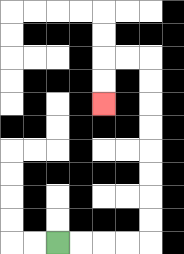{'start': '[2, 10]', 'end': '[4, 4]', 'path_directions': 'R,R,R,R,U,U,U,U,U,U,U,U,L,L,D,D', 'path_coordinates': '[[2, 10], [3, 10], [4, 10], [5, 10], [6, 10], [6, 9], [6, 8], [6, 7], [6, 6], [6, 5], [6, 4], [6, 3], [6, 2], [5, 2], [4, 2], [4, 3], [4, 4]]'}